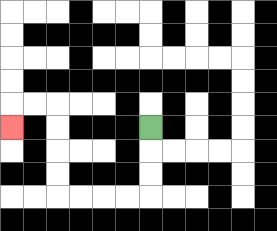{'start': '[6, 5]', 'end': '[0, 5]', 'path_directions': 'D,D,D,L,L,L,L,U,U,U,U,L,L,D', 'path_coordinates': '[[6, 5], [6, 6], [6, 7], [6, 8], [5, 8], [4, 8], [3, 8], [2, 8], [2, 7], [2, 6], [2, 5], [2, 4], [1, 4], [0, 4], [0, 5]]'}